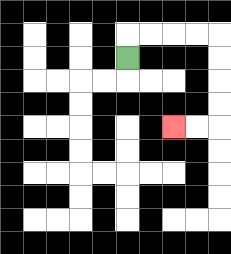{'start': '[5, 2]', 'end': '[7, 5]', 'path_directions': 'U,R,R,R,R,D,D,D,D,L,L', 'path_coordinates': '[[5, 2], [5, 1], [6, 1], [7, 1], [8, 1], [9, 1], [9, 2], [9, 3], [9, 4], [9, 5], [8, 5], [7, 5]]'}